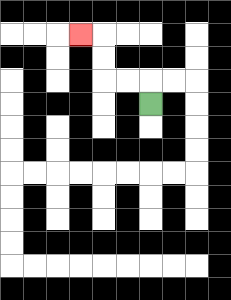{'start': '[6, 4]', 'end': '[3, 1]', 'path_directions': 'U,L,L,U,U,L', 'path_coordinates': '[[6, 4], [6, 3], [5, 3], [4, 3], [4, 2], [4, 1], [3, 1]]'}